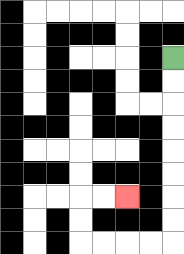{'start': '[7, 2]', 'end': '[5, 8]', 'path_directions': 'D,D,D,D,D,D,D,D,L,L,L,L,U,U,R,R', 'path_coordinates': '[[7, 2], [7, 3], [7, 4], [7, 5], [7, 6], [7, 7], [7, 8], [7, 9], [7, 10], [6, 10], [5, 10], [4, 10], [3, 10], [3, 9], [3, 8], [4, 8], [5, 8]]'}